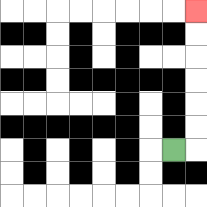{'start': '[7, 6]', 'end': '[8, 0]', 'path_directions': 'R,U,U,U,U,U,U', 'path_coordinates': '[[7, 6], [8, 6], [8, 5], [8, 4], [8, 3], [8, 2], [8, 1], [8, 0]]'}